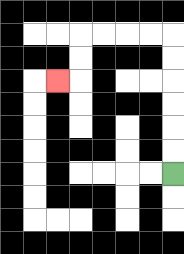{'start': '[7, 7]', 'end': '[2, 3]', 'path_directions': 'U,U,U,U,U,U,L,L,L,L,D,D,L', 'path_coordinates': '[[7, 7], [7, 6], [7, 5], [7, 4], [7, 3], [7, 2], [7, 1], [6, 1], [5, 1], [4, 1], [3, 1], [3, 2], [3, 3], [2, 3]]'}